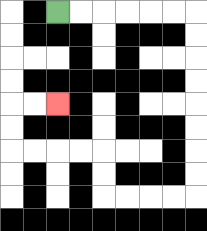{'start': '[2, 0]', 'end': '[2, 4]', 'path_directions': 'R,R,R,R,R,R,D,D,D,D,D,D,D,D,L,L,L,L,U,U,L,L,L,L,U,U,R,R', 'path_coordinates': '[[2, 0], [3, 0], [4, 0], [5, 0], [6, 0], [7, 0], [8, 0], [8, 1], [8, 2], [8, 3], [8, 4], [8, 5], [8, 6], [8, 7], [8, 8], [7, 8], [6, 8], [5, 8], [4, 8], [4, 7], [4, 6], [3, 6], [2, 6], [1, 6], [0, 6], [0, 5], [0, 4], [1, 4], [2, 4]]'}